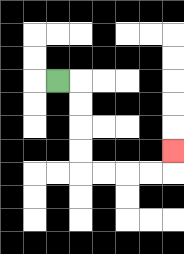{'start': '[2, 3]', 'end': '[7, 6]', 'path_directions': 'R,D,D,D,D,R,R,R,R,U', 'path_coordinates': '[[2, 3], [3, 3], [3, 4], [3, 5], [3, 6], [3, 7], [4, 7], [5, 7], [6, 7], [7, 7], [7, 6]]'}